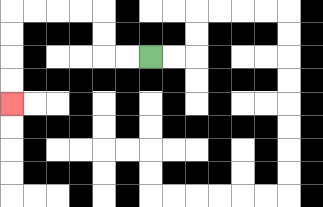{'start': '[6, 2]', 'end': '[0, 4]', 'path_directions': 'L,L,U,U,L,L,L,L,D,D,D,D', 'path_coordinates': '[[6, 2], [5, 2], [4, 2], [4, 1], [4, 0], [3, 0], [2, 0], [1, 0], [0, 0], [0, 1], [0, 2], [0, 3], [0, 4]]'}